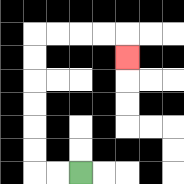{'start': '[3, 7]', 'end': '[5, 2]', 'path_directions': 'L,L,U,U,U,U,U,U,R,R,R,R,D', 'path_coordinates': '[[3, 7], [2, 7], [1, 7], [1, 6], [1, 5], [1, 4], [1, 3], [1, 2], [1, 1], [2, 1], [3, 1], [4, 1], [5, 1], [5, 2]]'}